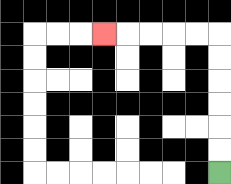{'start': '[9, 7]', 'end': '[4, 1]', 'path_directions': 'U,U,U,U,U,U,L,L,L,L,L', 'path_coordinates': '[[9, 7], [9, 6], [9, 5], [9, 4], [9, 3], [9, 2], [9, 1], [8, 1], [7, 1], [6, 1], [5, 1], [4, 1]]'}